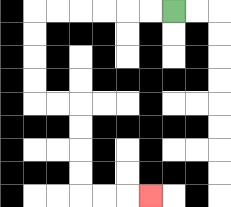{'start': '[7, 0]', 'end': '[6, 8]', 'path_directions': 'L,L,L,L,L,L,D,D,D,D,R,R,D,D,D,D,R,R,R', 'path_coordinates': '[[7, 0], [6, 0], [5, 0], [4, 0], [3, 0], [2, 0], [1, 0], [1, 1], [1, 2], [1, 3], [1, 4], [2, 4], [3, 4], [3, 5], [3, 6], [3, 7], [3, 8], [4, 8], [5, 8], [6, 8]]'}